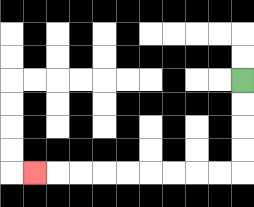{'start': '[10, 3]', 'end': '[1, 7]', 'path_directions': 'D,D,D,D,L,L,L,L,L,L,L,L,L', 'path_coordinates': '[[10, 3], [10, 4], [10, 5], [10, 6], [10, 7], [9, 7], [8, 7], [7, 7], [6, 7], [5, 7], [4, 7], [3, 7], [2, 7], [1, 7]]'}